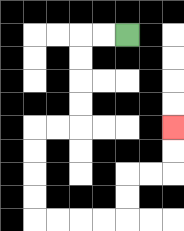{'start': '[5, 1]', 'end': '[7, 5]', 'path_directions': 'L,L,D,D,D,D,L,L,D,D,D,D,R,R,R,R,U,U,R,R,U,U', 'path_coordinates': '[[5, 1], [4, 1], [3, 1], [3, 2], [3, 3], [3, 4], [3, 5], [2, 5], [1, 5], [1, 6], [1, 7], [1, 8], [1, 9], [2, 9], [3, 9], [4, 9], [5, 9], [5, 8], [5, 7], [6, 7], [7, 7], [7, 6], [7, 5]]'}